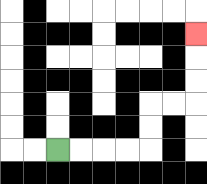{'start': '[2, 6]', 'end': '[8, 1]', 'path_directions': 'R,R,R,R,U,U,R,R,U,U,U', 'path_coordinates': '[[2, 6], [3, 6], [4, 6], [5, 6], [6, 6], [6, 5], [6, 4], [7, 4], [8, 4], [8, 3], [8, 2], [8, 1]]'}